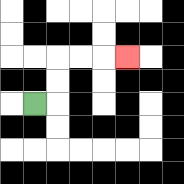{'start': '[1, 4]', 'end': '[5, 2]', 'path_directions': 'R,U,U,R,R,R', 'path_coordinates': '[[1, 4], [2, 4], [2, 3], [2, 2], [3, 2], [4, 2], [5, 2]]'}